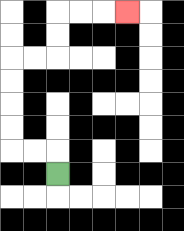{'start': '[2, 7]', 'end': '[5, 0]', 'path_directions': 'U,L,L,U,U,U,U,R,R,U,U,R,R,R', 'path_coordinates': '[[2, 7], [2, 6], [1, 6], [0, 6], [0, 5], [0, 4], [0, 3], [0, 2], [1, 2], [2, 2], [2, 1], [2, 0], [3, 0], [4, 0], [5, 0]]'}